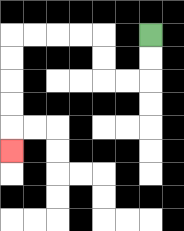{'start': '[6, 1]', 'end': '[0, 6]', 'path_directions': 'D,D,L,L,U,U,L,L,L,L,D,D,D,D,D', 'path_coordinates': '[[6, 1], [6, 2], [6, 3], [5, 3], [4, 3], [4, 2], [4, 1], [3, 1], [2, 1], [1, 1], [0, 1], [0, 2], [0, 3], [0, 4], [0, 5], [0, 6]]'}